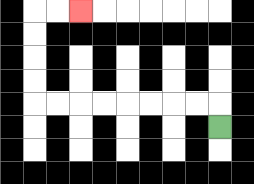{'start': '[9, 5]', 'end': '[3, 0]', 'path_directions': 'U,L,L,L,L,L,L,L,L,U,U,U,U,R,R', 'path_coordinates': '[[9, 5], [9, 4], [8, 4], [7, 4], [6, 4], [5, 4], [4, 4], [3, 4], [2, 4], [1, 4], [1, 3], [1, 2], [1, 1], [1, 0], [2, 0], [3, 0]]'}